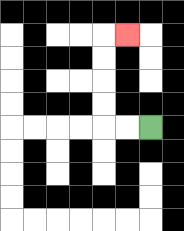{'start': '[6, 5]', 'end': '[5, 1]', 'path_directions': 'L,L,U,U,U,U,R', 'path_coordinates': '[[6, 5], [5, 5], [4, 5], [4, 4], [4, 3], [4, 2], [4, 1], [5, 1]]'}